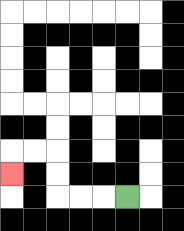{'start': '[5, 8]', 'end': '[0, 7]', 'path_directions': 'L,L,L,U,U,L,L,D', 'path_coordinates': '[[5, 8], [4, 8], [3, 8], [2, 8], [2, 7], [2, 6], [1, 6], [0, 6], [0, 7]]'}